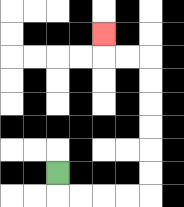{'start': '[2, 7]', 'end': '[4, 1]', 'path_directions': 'D,R,R,R,R,U,U,U,U,U,U,L,L,U', 'path_coordinates': '[[2, 7], [2, 8], [3, 8], [4, 8], [5, 8], [6, 8], [6, 7], [6, 6], [6, 5], [6, 4], [6, 3], [6, 2], [5, 2], [4, 2], [4, 1]]'}